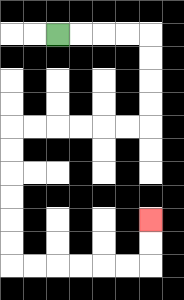{'start': '[2, 1]', 'end': '[6, 9]', 'path_directions': 'R,R,R,R,D,D,D,D,L,L,L,L,L,L,D,D,D,D,D,D,R,R,R,R,R,R,U,U', 'path_coordinates': '[[2, 1], [3, 1], [4, 1], [5, 1], [6, 1], [6, 2], [6, 3], [6, 4], [6, 5], [5, 5], [4, 5], [3, 5], [2, 5], [1, 5], [0, 5], [0, 6], [0, 7], [0, 8], [0, 9], [0, 10], [0, 11], [1, 11], [2, 11], [3, 11], [4, 11], [5, 11], [6, 11], [6, 10], [6, 9]]'}